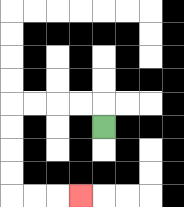{'start': '[4, 5]', 'end': '[3, 8]', 'path_directions': 'U,L,L,L,L,D,D,D,D,R,R,R', 'path_coordinates': '[[4, 5], [4, 4], [3, 4], [2, 4], [1, 4], [0, 4], [0, 5], [0, 6], [0, 7], [0, 8], [1, 8], [2, 8], [3, 8]]'}